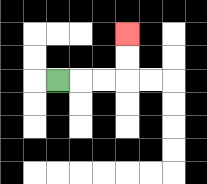{'start': '[2, 3]', 'end': '[5, 1]', 'path_directions': 'R,R,R,U,U', 'path_coordinates': '[[2, 3], [3, 3], [4, 3], [5, 3], [5, 2], [5, 1]]'}